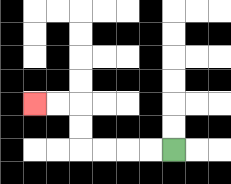{'start': '[7, 6]', 'end': '[1, 4]', 'path_directions': 'L,L,L,L,U,U,L,L', 'path_coordinates': '[[7, 6], [6, 6], [5, 6], [4, 6], [3, 6], [3, 5], [3, 4], [2, 4], [1, 4]]'}